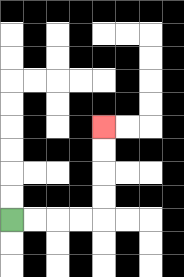{'start': '[0, 9]', 'end': '[4, 5]', 'path_directions': 'R,R,R,R,U,U,U,U', 'path_coordinates': '[[0, 9], [1, 9], [2, 9], [3, 9], [4, 9], [4, 8], [4, 7], [4, 6], [4, 5]]'}